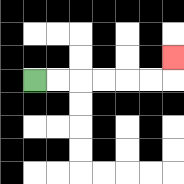{'start': '[1, 3]', 'end': '[7, 2]', 'path_directions': 'R,R,R,R,R,R,U', 'path_coordinates': '[[1, 3], [2, 3], [3, 3], [4, 3], [5, 3], [6, 3], [7, 3], [7, 2]]'}